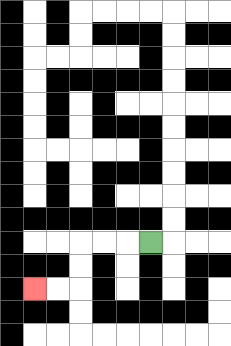{'start': '[6, 10]', 'end': '[1, 12]', 'path_directions': 'L,L,L,D,D,L,L', 'path_coordinates': '[[6, 10], [5, 10], [4, 10], [3, 10], [3, 11], [3, 12], [2, 12], [1, 12]]'}